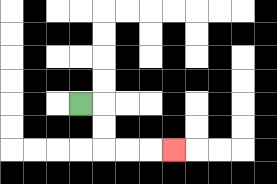{'start': '[3, 4]', 'end': '[7, 6]', 'path_directions': 'R,D,D,R,R,R', 'path_coordinates': '[[3, 4], [4, 4], [4, 5], [4, 6], [5, 6], [6, 6], [7, 6]]'}